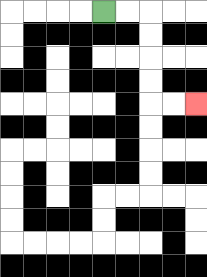{'start': '[4, 0]', 'end': '[8, 4]', 'path_directions': 'R,R,D,D,D,D,R,R', 'path_coordinates': '[[4, 0], [5, 0], [6, 0], [6, 1], [6, 2], [6, 3], [6, 4], [7, 4], [8, 4]]'}